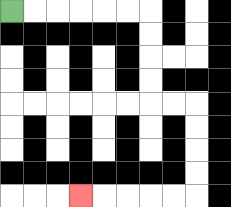{'start': '[0, 0]', 'end': '[3, 8]', 'path_directions': 'R,R,R,R,R,R,D,D,D,D,R,R,D,D,D,D,L,L,L,L,L', 'path_coordinates': '[[0, 0], [1, 0], [2, 0], [3, 0], [4, 0], [5, 0], [6, 0], [6, 1], [6, 2], [6, 3], [6, 4], [7, 4], [8, 4], [8, 5], [8, 6], [8, 7], [8, 8], [7, 8], [6, 8], [5, 8], [4, 8], [3, 8]]'}